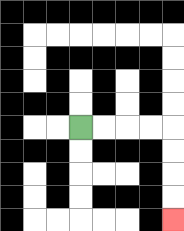{'start': '[3, 5]', 'end': '[7, 9]', 'path_directions': 'R,R,R,R,D,D,D,D', 'path_coordinates': '[[3, 5], [4, 5], [5, 5], [6, 5], [7, 5], [7, 6], [7, 7], [7, 8], [7, 9]]'}